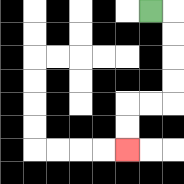{'start': '[6, 0]', 'end': '[5, 6]', 'path_directions': 'R,D,D,D,D,L,L,D,D', 'path_coordinates': '[[6, 0], [7, 0], [7, 1], [7, 2], [7, 3], [7, 4], [6, 4], [5, 4], [5, 5], [5, 6]]'}